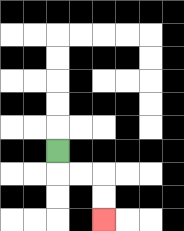{'start': '[2, 6]', 'end': '[4, 9]', 'path_directions': 'D,R,R,D,D', 'path_coordinates': '[[2, 6], [2, 7], [3, 7], [4, 7], [4, 8], [4, 9]]'}